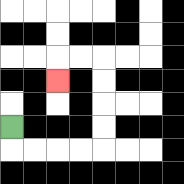{'start': '[0, 5]', 'end': '[2, 3]', 'path_directions': 'D,R,R,R,R,U,U,U,U,L,L,D', 'path_coordinates': '[[0, 5], [0, 6], [1, 6], [2, 6], [3, 6], [4, 6], [4, 5], [4, 4], [4, 3], [4, 2], [3, 2], [2, 2], [2, 3]]'}